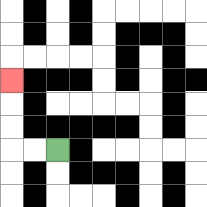{'start': '[2, 6]', 'end': '[0, 3]', 'path_directions': 'L,L,U,U,U', 'path_coordinates': '[[2, 6], [1, 6], [0, 6], [0, 5], [0, 4], [0, 3]]'}